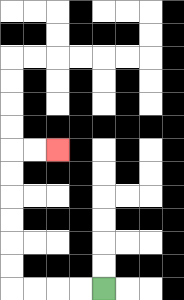{'start': '[4, 12]', 'end': '[2, 6]', 'path_directions': 'L,L,L,L,U,U,U,U,U,U,R,R', 'path_coordinates': '[[4, 12], [3, 12], [2, 12], [1, 12], [0, 12], [0, 11], [0, 10], [0, 9], [0, 8], [0, 7], [0, 6], [1, 6], [2, 6]]'}